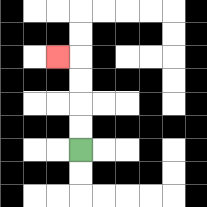{'start': '[3, 6]', 'end': '[2, 2]', 'path_directions': 'U,U,U,U,L', 'path_coordinates': '[[3, 6], [3, 5], [3, 4], [3, 3], [3, 2], [2, 2]]'}